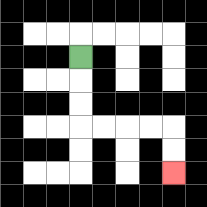{'start': '[3, 2]', 'end': '[7, 7]', 'path_directions': 'D,D,D,R,R,R,R,D,D', 'path_coordinates': '[[3, 2], [3, 3], [3, 4], [3, 5], [4, 5], [5, 5], [6, 5], [7, 5], [7, 6], [7, 7]]'}